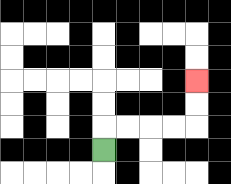{'start': '[4, 6]', 'end': '[8, 3]', 'path_directions': 'U,R,R,R,R,U,U', 'path_coordinates': '[[4, 6], [4, 5], [5, 5], [6, 5], [7, 5], [8, 5], [8, 4], [8, 3]]'}